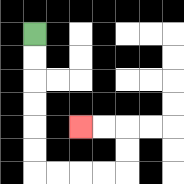{'start': '[1, 1]', 'end': '[3, 5]', 'path_directions': 'D,D,D,D,D,D,R,R,R,R,U,U,L,L', 'path_coordinates': '[[1, 1], [1, 2], [1, 3], [1, 4], [1, 5], [1, 6], [1, 7], [2, 7], [3, 7], [4, 7], [5, 7], [5, 6], [5, 5], [4, 5], [3, 5]]'}